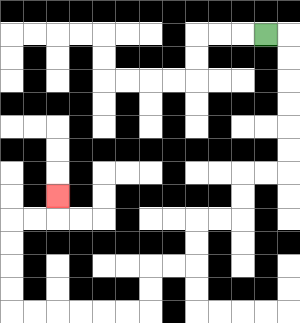{'start': '[11, 1]', 'end': '[2, 8]', 'path_directions': 'R,D,D,D,D,D,D,L,L,D,D,L,L,D,D,L,L,D,D,L,L,L,L,L,L,U,U,U,U,R,R,U', 'path_coordinates': '[[11, 1], [12, 1], [12, 2], [12, 3], [12, 4], [12, 5], [12, 6], [12, 7], [11, 7], [10, 7], [10, 8], [10, 9], [9, 9], [8, 9], [8, 10], [8, 11], [7, 11], [6, 11], [6, 12], [6, 13], [5, 13], [4, 13], [3, 13], [2, 13], [1, 13], [0, 13], [0, 12], [0, 11], [0, 10], [0, 9], [1, 9], [2, 9], [2, 8]]'}